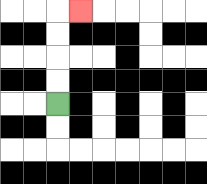{'start': '[2, 4]', 'end': '[3, 0]', 'path_directions': 'U,U,U,U,R', 'path_coordinates': '[[2, 4], [2, 3], [2, 2], [2, 1], [2, 0], [3, 0]]'}